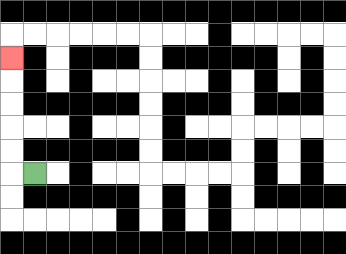{'start': '[1, 7]', 'end': '[0, 2]', 'path_directions': 'L,U,U,U,U,U', 'path_coordinates': '[[1, 7], [0, 7], [0, 6], [0, 5], [0, 4], [0, 3], [0, 2]]'}